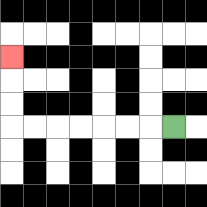{'start': '[7, 5]', 'end': '[0, 2]', 'path_directions': 'L,L,L,L,L,L,L,U,U,U', 'path_coordinates': '[[7, 5], [6, 5], [5, 5], [4, 5], [3, 5], [2, 5], [1, 5], [0, 5], [0, 4], [0, 3], [0, 2]]'}